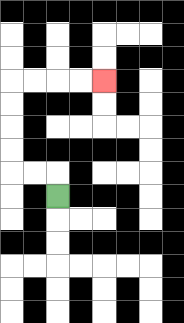{'start': '[2, 8]', 'end': '[4, 3]', 'path_directions': 'U,L,L,U,U,U,U,R,R,R,R', 'path_coordinates': '[[2, 8], [2, 7], [1, 7], [0, 7], [0, 6], [0, 5], [0, 4], [0, 3], [1, 3], [2, 3], [3, 3], [4, 3]]'}